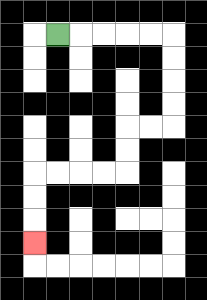{'start': '[2, 1]', 'end': '[1, 10]', 'path_directions': 'R,R,R,R,R,D,D,D,D,L,L,D,D,L,L,L,L,D,D,D', 'path_coordinates': '[[2, 1], [3, 1], [4, 1], [5, 1], [6, 1], [7, 1], [7, 2], [7, 3], [7, 4], [7, 5], [6, 5], [5, 5], [5, 6], [5, 7], [4, 7], [3, 7], [2, 7], [1, 7], [1, 8], [1, 9], [1, 10]]'}